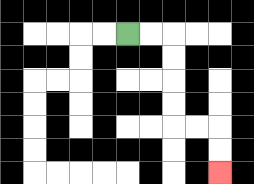{'start': '[5, 1]', 'end': '[9, 7]', 'path_directions': 'R,R,D,D,D,D,R,R,D,D', 'path_coordinates': '[[5, 1], [6, 1], [7, 1], [7, 2], [7, 3], [7, 4], [7, 5], [8, 5], [9, 5], [9, 6], [9, 7]]'}